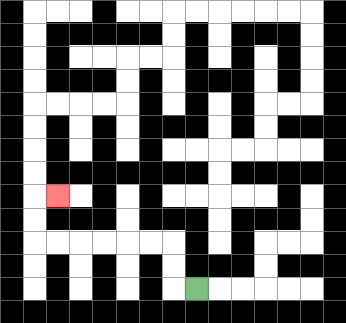{'start': '[8, 12]', 'end': '[2, 8]', 'path_directions': 'L,U,U,L,L,L,L,L,L,U,U,R', 'path_coordinates': '[[8, 12], [7, 12], [7, 11], [7, 10], [6, 10], [5, 10], [4, 10], [3, 10], [2, 10], [1, 10], [1, 9], [1, 8], [2, 8]]'}